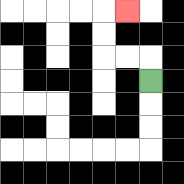{'start': '[6, 3]', 'end': '[5, 0]', 'path_directions': 'U,L,L,U,U,R', 'path_coordinates': '[[6, 3], [6, 2], [5, 2], [4, 2], [4, 1], [4, 0], [5, 0]]'}